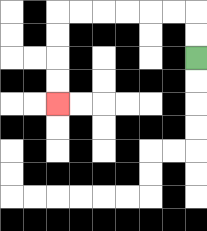{'start': '[8, 2]', 'end': '[2, 4]', 'path_directions': 'U,U,L,L,L,L,L,L,D,D,D,D', 'path_coordinates': '[[8, 2], [8, 1], [8, 0], [7, 0], [6, 0], [5, 0], [4, 0], [3, 0], [2, 0], [2, 1], [2, 2], [2, 3], [2, 4]]'}